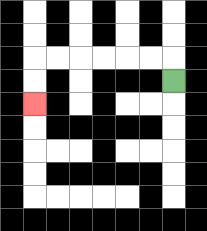{'start': '[7, 3]', 'end': '[1, 4]', 'path_directions': 'U,L,L,L,L,L,L,D,D', 'path_coordinates': '[[7, 3], [7, 2], [6, 2], [5, 2], [4, 2], [3, 2], [2, 2], [1, 2], [1, 3], [1, 4]]'}